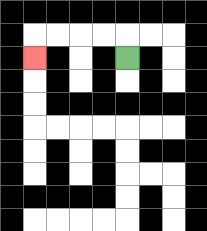{'start': '[5, 2]', 'end': '[1, 2]', 'path_directions': 'U,L,L,L,L,D', 'path_coordinates': '[[5, 2], [5, 1], [4, 1], [3, 1], [2, 1], [1, 1], [1, 2]]'}